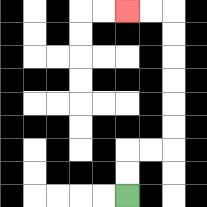{'start': '[5, 8]', 'end': '[5, 0]', 'path_directions': 'U,U,R,R,U,U,U,U,U,U,L,L', 'path_coordinates': '[[5, 8], [5, 7], [5, 6], [6, 6], [7, 6], [7, 5], [7, 4], [7, 3], [7, 2], [7, 1], [7, 0], [6, 0], [5, 0]]'}